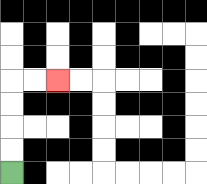{'start': '[0, 7]', 'end': '[2, 3]', 'path_directions': 'U,U,U,U,R,R', 'path_coordinates': '[[0, 7], [0, 6], [0, 5], [0, 4], [0, 3], [1, 3], [2, 3]]'}